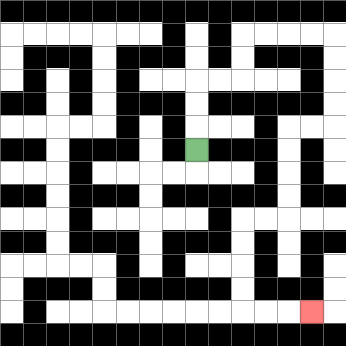{'start': '[8, 6]', 'end': '[13, 13]', 'path_directions': 'U,U,U,R,R,U,U,R,R,R,R,D,D,D,D,L,L,D,D,D,D,L,L,D,D,D,D,R,R,R', 'path_coordinates': '[[8, 6], [8, 5], [8, 4], [8, 3], [9, 3], [10, 3], [10, 2], [10, 1], [11, 1], [12, 1], [13, 1], [14, 1], [14, 2], [14, 3], [14, 4], [14, 5], [13, 5], [12, 5], [12, 6], [12, 7], [12, 8], [12, 9], [11, 9], [10, 9], [10, 10], [10, 11], [10, 12], [10, 13], [11, 13], [12, 13], [13, 13]]'}